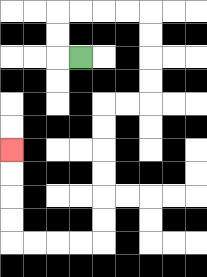{'start': '[3, 2]', 'end': '[0, 6]', 'path_directions': 'L,U,U,R,R,R,R,D,D,D,D,L,L,D,D,D,D,D,D,L,L,L,L,U,U,U,U', 'path_coordinates': '[[3, 2], [2, 2], [2, 1], [2, 0], [3, 0], [4, 0], [5, 0], [6, 0], [6, 1], [6, 2], [6, 3], [6, 4], [5, 4], [4, 4], [4, 5], [4, 6], [4, 7], [4, 8], [4, 9], [4, 10], [3, 10], [2, 10], [1, 10], [0, 10], [0, 9], [0, 8], [0, 7], [0, 6]]'}